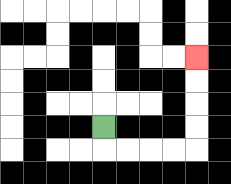{'start': '[4, 5]', 'end': '[8, 2]', 'path_directions': 'D,R,R,R,R,U,U,U,U', 'path_coordinates': '[[4, 5], [4, 6], [5, 6], [6, 6], [7, 6], [8, 6], [8, 5], [8, 4], [8, 3], [8, 2]]'}